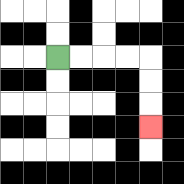{'start': '[2, 2]', 'end': '[6, 5]', 'path_directions': 'R,R,R,R,D,D,D', 'path_coordinates': '[[2, 2], [3, 2], [4, 2], [5, 2], [6, 2], [6, 3], [6, 4], [6, 5]]'}